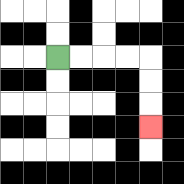{'start': '[2, 2]', 'end': '[6, 5]', 'path_directions': 'R,R,R,R,D,D,D', 'path_coordinates': '[[2, 2], [3, 2], [4, 2], [5, 2], [6, 2], [6, 3], [6, 4], [6, 5]]'}